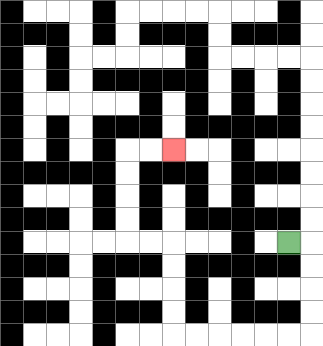{'start': '[12, 10]', 'end': '[7, 6]', 'path_directions': 'R,D,D,D,D,L,L,L,L,L,L,U,U,U,U,L,L,U,U,U,U,R,R', 'path_coordinates': '[[12, 10], [13, 10], [13, 11], [13, 12], [13, 13], [13, 14], [12, 14], [11, 14], [10, 14], [9, 14], [8, 14], [7, 14], [7, 13], [7, 12], [7, 11], [7, 10], [6, 10], [5, 10], [5, 9], [5, 8], [5, 7], [5, 6], [6, 6], [7, 6]]'}